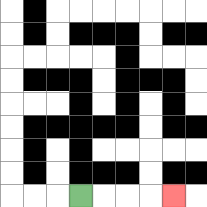{'start': '[3, 8]', 'end': '[7, 8]', 'path_directions': 'R,R,R,R', 'path_coordinates': '[[3, 8], [4, 8], [5, 8], [6, 8], [7, 8]]'}